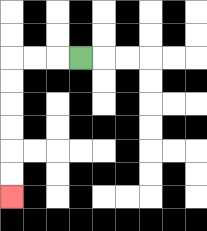{'start': '[3, 2]', 'end': '[0, 8]', 'path_directions': 'L,L,L,D,D,D,D,D,D', 'path_coordinates': '[[3, 2], [2, 2], [1, 2], [0, 2], [0, 3], [0, 4], [0, 5], [0, 6], [0, 7], [0, 8]]'}